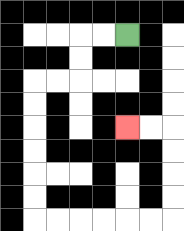{'start': '[5, 1]', 'end': '[5, 5]', 'path_directions': 'L,L,D,D,L,L,D,D,D,D,D,D,R,R,R,R,R,R,U,U,U,U,L,L', 'path_coordinates': '[[5, 1], [4, 1], [3, 1], [3, 2], [3, 3], [2, 3], [1, 3], [1, 4], [1, 5], [1, 6], [1, 7], [1, 8], [1, 9], [2, 9], [3, 9], [4, 9], [5, 9], [6, 9], [7, 9], [7, 8], [7, 7], [7, 6], [7, 5], [6, 5], [5, 5]]'}